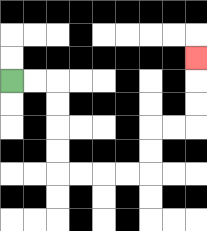{'start': '[0, 3]', 'end': '[8, 2]', 'path_directions': 'R,R,D,D,D,D,R,R,R,R,U,U,R,R,U,U,U', 'path_coordinates': '[[0, 3], [1, 3], [2, 3], [2, 4], [2, 5], [2, 6], [2, 7], [3, 7], [4, 7], [5, 7], [6, 7], [6, 6], [6, 5], [7, 5], [8, 5], [8, 4], [8, 3], [8, 2]]'}